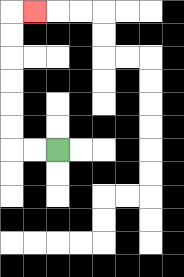{'start': '[2, 6]', 'end': '[1, 0]', 'path_directions': 'L,L,U,U,U,U,U,U,R', 'path_coordinates': '[[2, 6], [1, 6], [0, 6], [0, 5], [0, 4], [0, 3], [0, 2], [0, 1], [0, 0], [1, 0]]'}